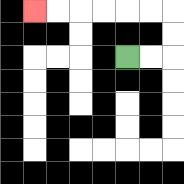{'start': '[5, 2]', 'end': '[1, 0]', 'path_directions': 'R,R,U,U,L,L,L,L,L,L', 'path_coordinates': '[[5, 2], [6, 2], [7, 2], [7, 1], [7, 0], [6, 0], [5, 0], [4, 0], [3, 0], [2, 0], [1, 0]]'}